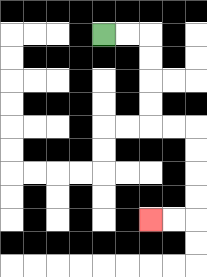{'start': '[4, 1]', 'end': '[6, 9]', 'path_directions': 'R,R,D,D,D,D,R,R,D,D,D,D,L,L', 'path_coordinates': '[[4, 1], [5, 1], [6, 1], [6, 2], [6, 3], [6, 4], [6, 5], [7, 5], [8, 5], [8, 6], [8, 7], [8, 8], [8, 9], [7, 9], [6, 9]]'}